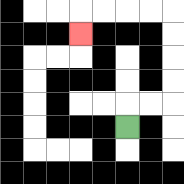{'start': '[5, 5]', 'end': '[3, 1]', 'path_directions': 'U,R,R,U,U,U,U,L,L,L,L,D', 'path_coordinates': '[[5, 5], [5, 4], [6, 4], [7, 4], [7, 3], [7, 2], [7, 1], [7, 0], [6, 0], [5, 0], [4, 0], [3, 0], [3, 1]]'}